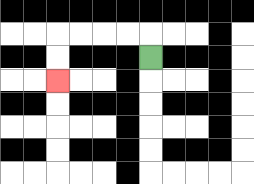{'start': '[6, 2]', 'end': '[2, 3]', 'path_directions': 'U,L,L,L,L,D,D', 'path_coordinates': '[[6, 2], [6, 1], [5, 1], [4, 1], [3, 1], [2, 1], [2, 2], [2, 3]]'}